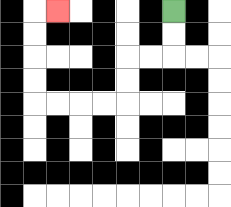{'start': '[7, 0]', 'end': '[2, 0]', 'path_directions': 'D,D,L,L,D,D,L,L,L,L,U,U,U,U,R', 'path_coordinates': '[[7, 0], [7, 1], [7, 2], [6, 2], [5, 2], [5, 3], [5, 4], [4, 4], [3, 4], [2, 4], [1, 4], [1, 3], [1, 2], [1, 1], [1, 0], [2, 0]]'}